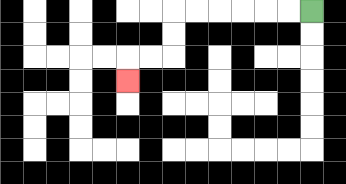{'start': '[13, 0]', 'end': '[5, 3]', 'path_directions': 'L,L,L,L,L,L,D,D,L,L,D', 'path_coordinates': '[[13, 0], [12, 0], [11, 0], [10, 0], [9, 0], [8, 0], [7, 0], [7, 1], [7, 2], [6, 2], [5, 2], [5, 3]]'}